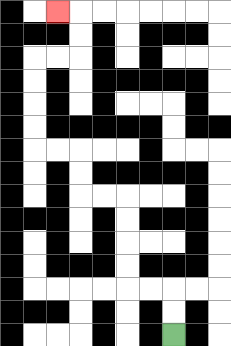{'start': '[7, 14]', 'end': '[2, 0]', 'path_directions': 'U,U,L,L,U,U,U,U,L,L,U,U,L,L,U,U,U,U,R,R,U,U,L', 'path_coordinates': '[[7, 14], [7, 13], [7, 12], [6, 12], [5, 12], [5, 11], [5, 10], [5, 9], [5, 8], [4, 8], [3, 8], [3, 7], [3, 6], [2, 6], [1, 6], [1, 5], [1, 4], [1, 3], [1, 2], [2, 2], [3, 2], [3, 1], [3, 0], [2, 0]]'}